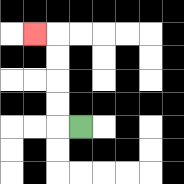{'start': '[3, 5]', 'end': '[1, 1]', 'path_directions': 'L,U,U,U,U,L', 'path_coordinates': '[[3, 5], [2, 5], [2, 4], [2, 3], [2, 2], [2, 1], [1, 1]]'}